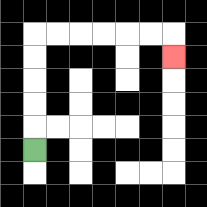{'start': '[1, 6]', 'end': '[7, 2]', 'path_directions': 'U,U,U,U,U,R,R,R,R,R,R,D', 'path_coordinates': '[[1, 6], [1, 5], [1, 4], [1, 3], [1, 2], [1, 1], [2, 1], [3, 1], [4, 1], [5, 1], [6, 1], [7, 1], [7, 2]]'}